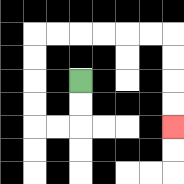{'start': '[3, 3]', 'end': '[7, 5]', 'path_directions': 'D,D,L,L,U,U,U,U,R,R,R,R,R,R,D,D,D,D', 'path_coordinates': '[[3, 3], [3, 4], [3, 5], [2, 5], [1, 5], [1, 4], [1, 3], [1, 2], [1, 1], [2, 1], [3, 1], [4, 1], [5, 1], [6, 1], [7, 1], [7, 2], [7, 3], [7, 4], [7, 5]]'}